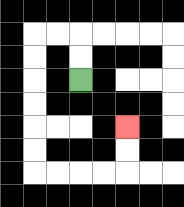{'start': '[3, 3]', 'end': '[5, 5]', 'path_directions': 'U,U,L,L,D,D,D,D,D,D,R,R,R,R,U,U', 'path_coordinates': '[[3, 3], [3, 2], [3, 1], [2, 1], [1, 1], [1, 2], [1, 3], [1, 4], [1, 5], [1, 6], [1, 7], [2, 7], [3, 7], [4, 7], [5, 7], [5, 6], [5, 5]]'}